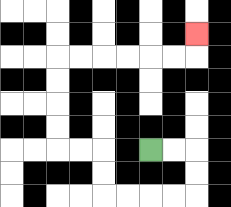{'start': '[6, 6]', 'end': '[8, 1]', 'path_directions': 'R,R,D,D,L,L,L,L,U,U,L,L,U,U,U,U,R,R,R,R,R,R,U', 'path_coordinates': '[[6, 6], [7, 6], [8, 6], [8, 7], [8, 8], [7, 8], [6, 8], [5, 8], [4, 8], [4, 7], [4, 6], [3, 6], [2, 6], [2, 5], [2, 4], [2, 3], [2, 2], [3, 2], [4, 2], [5, 2], [6, 2], [7, 2], [8, 2], [8, 1]]'}